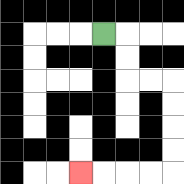{'start': '[4, 1]', 'end': '[3, 7]', 'path_directions': 'R,D,D,R,R,D,D,D,D,L,L,L,L', 'path_coordinates': '[[4, 1], [5, 1], [5, 2], [5, 3], [6, 3], [7, 3], [7, 4], [7, 5], [7, 6], [7, 7], [6, 7], [5, 7], [4, 7], [3, 7]]'}